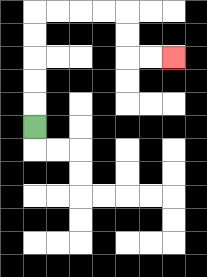{'start': '[1, 5]', 'end': '[7, 2]', 'path_directions': 'U,U,U,U,U,R,R,R,R,D,D,R,R', 'path_coordinates': '[[1, 5], [1, 4], [1, 3], [1, 2], [1, 1], [1, 0], [2, 0], [3, 0], [4, 0], [5, 0], [5, 1], [5, 2], [6, 2], [7, 2]]'}